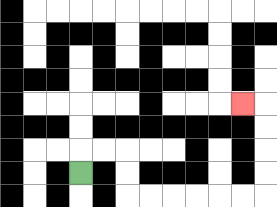{'start': '[3, 7]', 'end': '[10, 4]', 'path_directions': 'U,R,R,D,D,R,R,R,R,R,R,U,U,U,U,L', 'path_coordinates': '[[3, 7], [3, 6], [4, 6], [5, 6], [5, 7], [5, 8], [6, 8], [7, 8], [8, 8], [9, 8], [10, 8], [11, 8], [11, 7], [11, 6], [11, 5], [11, 4], [10, 4]]'}